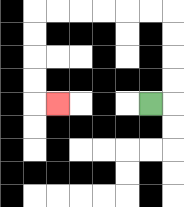{'start': '[6, 4]', 'end': '[2, 4]', 'path_directions': 'R,U,U,U,U,L,L,L,L,L,L,D,D,D,D,R', 'path_coordinates': '[[6, 4], [7, 4], [7, 3], [7, 2], [7, 1], [7, 0], [6, 0], [5, 0], [4, 0], [3, 0], [2, 0], [1, 0], [1, 1], [1, 2], [1, 3], [1, 4], [2, 4]]'}